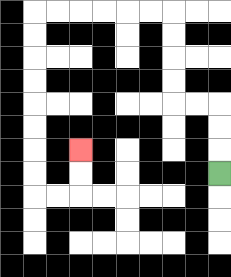{'start': '[9, 7]', 'end': '[3, 6]', 'path_directions': 'U,U,U,L,L,U,U,U,U,L,L,L,L,L,L,D,D,D,D,D,D,D,D,R,R,U,U', 'path_coordinates': '[[9, 7], [9, 6], [9, 5], [9, 4], [8, 4], [7, 4], [7, 3], [7, 2], [7, 1], [7, 0], [6, 0], [5, 0], [4, 0], [3, 0], [2, 0], [1, 0], [1, 1], [1, 2], [1, 3], [1, 4], [1, 5], [1, 6], [1, 7], [1, 8], [2, 8], [3, 8], [3, 7], [3, 6]]'}